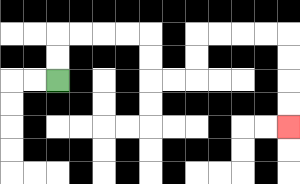{'start': '[2, 3]', 'end': '[12, 5]', 'path_directions': 'U,U,R,R,R,R,D,D,R,R,U,U,R,R,R,R,D,D,D,D', 'path_coordinates': '[[2, 3], [2, 2], [2, 1], [3, 1], [4, 1], [5, 1], [6, 1], [6, 2], [6, 3], [7, 3], [8, 3], [8, 2], [8, 1], [9, 1], [10, 1], [11, 1], [12, 1], [12, 2], [12, 3], [12, 4], [12, 5]]'}